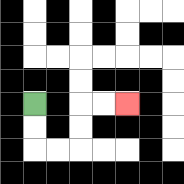{'start': '[1, 4]', 'end': '[5, 4]', 'path_directions': 'D,D,R,R,U,U,R,R', 'path_coordinates': '[[1, 4], [1, 5], [1, 6], [2, 6], [3, 6], [3, 5], [3, 4], [4, 4], [5, 4]]'}